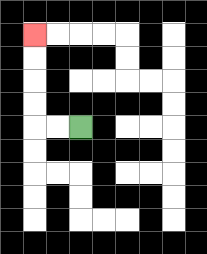{'start': '[3, 5]', 'end': '[1, 1]', 'path_directions': 'L,L,U,U,U,U', 'path_coordinates': '[[3, 5], [2, 5], [1, 5], [1, 4], [1, 3], [1, 2], [1, 1]]'}